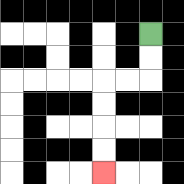{'start': '[6, 1]', 'end': '[4, 7]', 'path_directions': 'D,D,L,L,D,D,D,D', 'path_coordinates': '[[6, 1], [6, 2], [6, 3], [5, 3], [4, 3], [4, 4], [4, 5], [4, 6], [4, 7]]'}